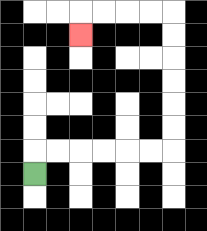{'start': '[1, 7]', 'end': '[3, 1]', 'path_directions': 'U,R,R,R,R,R,R,U,U,U,U,U,U,L,L,L,L,D', 'path_coordinates': '[[1, 7], [1, 6], [2, 6], [3, 6], [4, 6], [5, 6], [6, 6], [7, 6], [7, 5], [7, 4], [7, 3], [7, 2], [7, 1], [7, 0], [6, 0], [5, 0], [4, 0], [3, 0], [3, 1]]'}